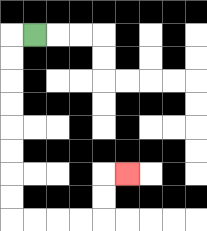{'start': '[1, 1]', 'end': '[5, 7]', 'path_directions': 'L,D,D,D,D,D,D,D,D,R,R,R,R,U,U,R', 'path_coordinates': '[[1, 1], [0, 1], [0, 2], [0, 3], [0, 4], [0, 5], [0, 6], [0, 7], [0, 8], [0, 9], [1, 9], [2, 9], [3, 9], [4, 9], [4, 8], [4, 7], [5, 7]]'}